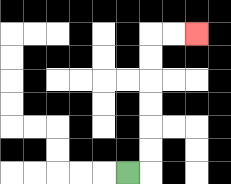{'start': '[5, 7]', 'end': '[8, 1]', 'path_directions': 'R,U,U,U,U,U,U,R,R', 'path_coordinates': '[[5, 7], [6, 7], [6, 6], [6, 5], [6, 4], [6, 3], [6, 2], [6, 1], [7, 1], [8, 1]]'}